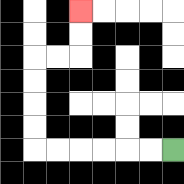{'start': '[7, 6]', 'end': '[3, 0]', 'path_directions': 'L,L,L,L,L,L,U,U,U,U,R,R,U,U', 'path_coordinates': '[[7, 6], [6, 6], [5, 6], [4, 6], [3, 6], [2, 6], [1, 6], [1, 5], [1, 4], [1, 3], [1, 2], [2, 2], [3, 2], [3, 1], [3, 0]]'}